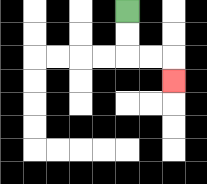{'start': '[5, 0]', 'end': '[7, 3]', 'path_directions': 'D,D,R,R,D', 'path_coordinates': '[[5, 0], [5, 1], [5, 2], [6, 2], [7, 2], [7, 3]]'}